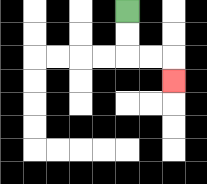{'start': '[5, 0]', 'end': '[7, 3]', 'path_directions': 'D,D,R,R,D', 'path_coordinates': '[[5, 0], [5, 1], [5, 2], [6, 2], [7, 2], [7, 3]]'}